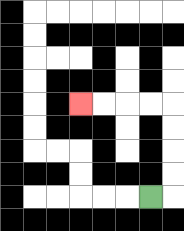{'start': '[6, 8]', 'end': '[3, 4]', 'path_directions': 'R,U,U,U,U,L,L,L,L', 'path_coordinates': '[[6, 8], [7, 8], [7, 7], [7, 6], [7, 5], [7, 4], [6, 4], [5, 4], [4, 4], [3, 4]]'}